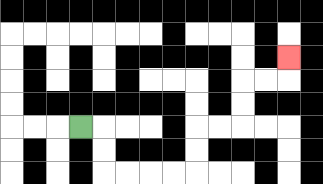{'start': '[3, 5]', 'end': '[12, 2]', 'path_directions': 'R,D,D,R,R,R,R,U,U,R,R,U,U,R,R,U', 'path_coordinates': '[[3, 5], [4, 5], [4, 6], [4, 7], [5, 7], [6, 7], [7, 7], [8, 7], [8, 6], [8, 5], [9, 5], [10, 5], [10, 4], [10, 3], [11, 3], [12, 3], [12, 2]]'}